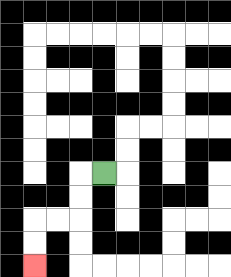{'start': '[4, 7]', 'end': '[1, 11]', 'path_directions': 'L,D,D,L,L,D,D', 'path_coordinates': '[[4, 7], [3, 7], [3, 8], [3, 9], [2, 9], [1, 9], [1, 10], [1, 11]]'}